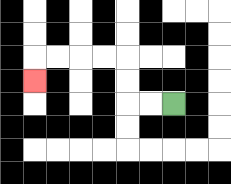{'start': '[7, 4]', 'end': '[1, 3]', 'path_directions': 'L,L,U,U,L,L,L,L,D', 'path_coordinates': '[[7, 4], [6, 4], [5, 4], [5, 3], [5, 2], [4, 2], [3, 2], [2, 2], [1, 2], [1, 3]]'}